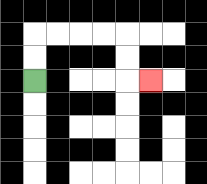{'start': '[1, 3]', 'end': '[6, 3]', 'path_directions': 'U,U,R,R,R,R,D,D,R', 'path_coordinates': '[[1, 3], [1, 2], [1, 1], [2, 1], [3, 1], [4, 1], [5, 1], [5, 2], [5, 3], [6, 3]]'}